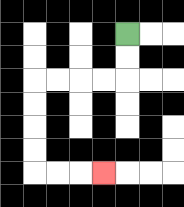{'start': '[5, 1]', 'end': '[4, 7]', 'path_directions': 'D,D,L,L,L,L,D,D,D,D,R,R,R', 'path_coordinates': '[[5, 1], [5, 2], [5, 3], [4, 3], [3, 3], [2, 3], [1, 3], [1, 4], [1, 5], [1, 6], [1, 7], [2, 7], [3, 7], [4, 7]]'}